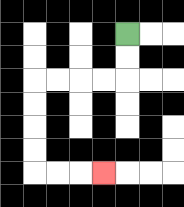{'start': '[5, 1]', 'end': '[4, 7]', 'path_directions': 'D,D,L,L,L,L,D,D,D,D,R,R,R', 'path_coordinates': '[[5, 1], [5, 2], [5, 3], [4, 3], [3, 3], [2, 3], [1, 3], [1, 4], [1, 5], [1, 6], [1, 7], [2, 7], [3, 7], [4, 7]]'}